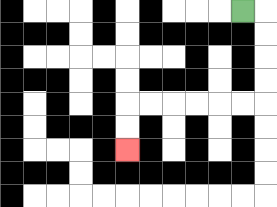{'start': '[10, 0]', 'end': '[5, 6]', 'path_directions': 'R,D,D,D,D,L,L,L,L,L,L,D,D', 'path_coordinates': '[[10, 0], [11, 0], [11, 1], [11, 2], [11, 3], [11, 4], [10, 4], [9, 4], [8, 4], [7, 4], [6, 4], [5, 4], [5, 5], [5, 6]]'}